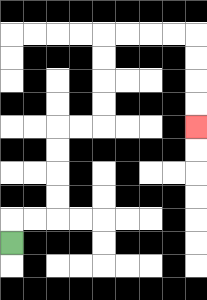{'start': '[0, 10]', 'end': '[8, 5]', 'path_directions': 'U,R,R,U,U,U,U,R,R,U,U,U,U,R,R,R,R,D,D,D,D', 'path_coordinates': '[[0, 10], [0, 9], [1, 9], [2, 9], [2, 8], [2, 7], [2, 6], [2, 5], [3, 5], [4, 5], [4, 4], [4, 3], [4, 2], [4, 1], [5, 1], [6, 1], [7, 1], [8, 1], [8, 2], [8, 3], [8, 4], [8, 5]]'}